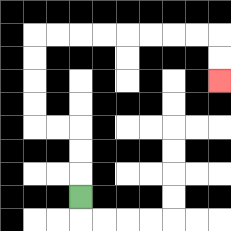{'start': '[3, 8]', 'end': '[9, 3]', 'path_directions': 'U,U,U,L,L,U,U,U,U,R,R,R,R,R,R,R,R,D,D', 'path_coordinates': '[[3, 8], [3, 7], [3, 6], [3, 5], [2, 5], [1, 5], [1, 4], [1, 3], [1, 2], [1, 1], [2, 1], [3, 1], [4, 1], [5, 1], [6, 1], [7, 1], [8, 1], [9, 1], [9, 2], [9, 3]]'}